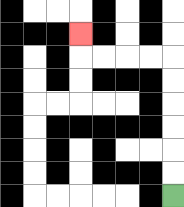{'start': '[7, 8]', 'end': '[3, 1]', 'path_directions': 'U,U,U,U,U,U,L,L,L,L,U', 'path_coordinates': '[[7, 8], [7, 7], [7, 6], [7, 5], [7, 4], [7, 3], [7, 2], [6, 2], [5, 2], [4, 2], [3, 2], [3, 1]]'}